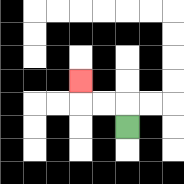{'start': '[5, 5]', 'end': '[3, 3]', 'path_directions': 'U,L,L,U', 'path_coordinates': '[[5, 5], [5, 4], [4, 4], [3, 4], [3, 3]]'}